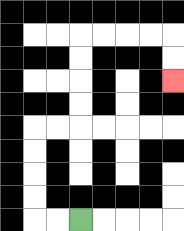{'start': '[3, 9]', 'end': '[7, 3]', 'path_directions': 'L,L,U,U,U,U,R,R,U,U,U,U,R,R,R,R,D,D', 'path_coordinates': '[[3, 9], [2, 9], [1, 9], [1, 8], [1, 7], [1, 6], [1, 5], [2, 5], [3, 5], [3, 4], [3, 3], [3, 2], [3, 1], [4, 1], [5, 1], [6, 1], [7, 1], [7, 2], [7, 3]]'}